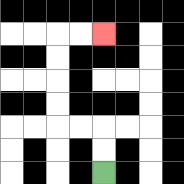{'start': '[4, 7]', 'end': '[4, 1]', 'path_directions': 'U,U,L,L,U,U,U,U,R,R', 'path_coordinates': '[[4, 7], [4, 6], [4, 5], [3, 5], [2, 5], [2, 4], [2, 3], [2, 2], [2, 1], [3, 1], [4, 1]]'}